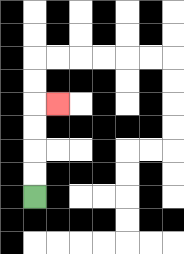{'start': '[1, 8]', 'end': '[2, 4]', 'path_directions': 'U,U,U,U,R', 'path_coordinates': '[[1, 8], [1, 7], [1, 6], [1, 5], [1, 4], [2, 4]]'}